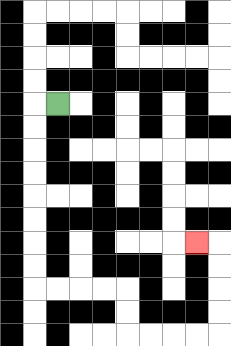{'start': '[2, 4]', 'end': '[8, 10]', 'path_directions': 'L,D,D,D,D,D,D,D,D,R,R,R,R,D,D,R,R,R,R,U,U,U,U,L', 'path_coordinates': '[[2, 4], [1, 4], [1, 5], [1, 6], [1, 7], [1, 8], [1, 9], [1, 10], [1, 11], [1, 12], [2, 12], [3, 12], [4, 12], [5, 12], [5, 13], [5, 14], [6, 14], [7, 14], [8, 14], [9, 14], [9, 13], [9, 12], [9, 11], [9, 10], [8, 10]]'}